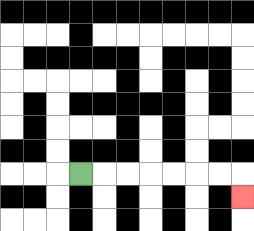{'start': '[3, 7]', 'end': '[10, 8]', 'path_directions': 'R,R,R,R,R,R,R,D', 'path_coordinates': '[[3, 7], [4, 7], [5, 7], [6, 7], [7, 7], [8, 7], [9, 7], [10, 7], [10, 8]]'}